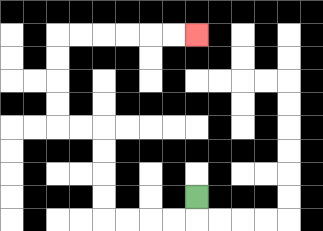{'start': '[8, 8]', 'end': '[8, 1]', 'path_directions': 'D,L,L,L,L,U,U,U,U,L,L,U,U,U,U,R,R,R,R,R,R', 'path_coordinates': '[[8, 8], [8, 9], [7, 9], [6, 9], [5, 9], [4, 9], [4, 8], [4, 7], [4, 6], [4, 5], [3, 5], [2, 5], [2, 4], [2, 3], [2, 2], [2, 1], [3, 1], [4, 1], [5, 1], [6, 1], [7, 1], [8, 1]]'}